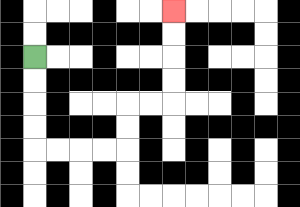{'start': '[1, 2]', 'end': '[7, 0]', 'path_directions': 'D,D,D,D,R,R,R,R,U,U,R,R,U,U,U,U', 'path_coordinates': '[[1, 2], [1, 3], [1, 4], [1, 5], [1, 6], [2, 6], [3, 6], [4, 6], [5, 6], [5, 5], [5, 4], [6, 4], [7, 4], [7, 3], [7, 2], [7, 1], [7, 0]]'}